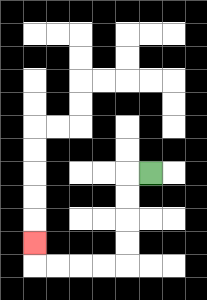{'start': '[6, 7]', 'end': '[1, 10]', 'path_directions': 'L,D,D,D,D,L,L,L,L,U', 'path_coordinates': '[[6, 7], [5, 7], [5, 8], [5, 9], [5, 10], [5, 11], [4, 11], [3, 11], [2, 11], [1, 11], [1, 10]]'}